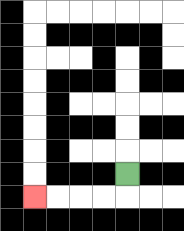{'start': '[5, 7]', 'end': '[1, 8]', 'path_directions': 'D,L,L,L,L', 'path_coordinates': '[[5, 7], [5, 8], [4, 8], [3, 8], [2, 8], [1, 8]]'}